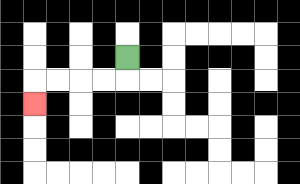{'start': '[5, 2]', 'end': '[1, 4]', 'path_directions': 'D,L,L,L,L,D', 'path_coordinates': '[[5, 2], [5, 3], [4, 3], [3, 3], [2, 3], [1, 3], [1, 4]]'}